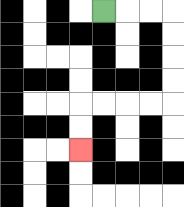{'start': '[4, 0]', 'end': '[3, 6]', 'path_directions': 'R,R,R,D,D,D,D,L,L,L,L,D,D', 'path_coordinates': '[[4, 0], [5, 0], [6, 0], [7, 0], [7, 1], [7, 2], [7, 3], [7, 4], [6, 4], [5, 4], [4, 4], [3, 4], [3, 5], [3, 6]]'}